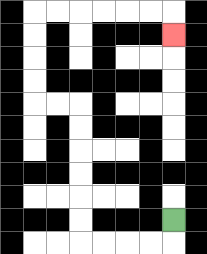{'start': '[7, 9]', 'end': '[7, 1]', 'path_directions': 'D,L,L,L,L,U,U,U,U,U,U,L,L,U,U,U,U,R,R,R,R,R,R,D', 'path_coordinates': '[[7, 9], [7, 10], [6, 10], [5, 10], [4, 10], [3, 10], [3, 9], [3, 8], [3, 7], [3, 6], [3, 5], [3, 4], [2, 4], [1, 4], [1, 3], [1, 2], [1, 1], [1, 0], [2, 0], [3, 0], [4, 0], [5, 0], [6, 0], [7, 0], [7, 1]]'}